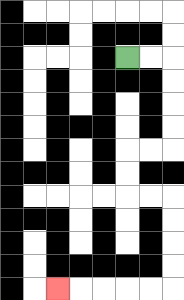{'start': '[5, 2]', 'end': '[2, 12]', 'path_directions': 'R,R,D,D,D,D,L,L,D,D,R,R,D,D,D,D,L,L,L,L,L', 'path_coordinates': '[[5, 2], [6, 2], [7, 2], [7, 3], [7, 4], [7, 5], [7, 6], [6, 6], [5, 6], [5, 7], [5, 8], [6, 8], [7, 8], [7, 9], [7, 10], [7, 11], [7, 12], [6, 12], [5, 12], [4, 12], [3, 12], [2, 12]]'}